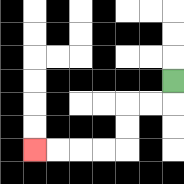{'start': '[7, 3]', 'end': '[1, 6]', 'path_directions': 'D,L,L,D,D,L,L,L,L', 'path_coordinates': '[[7, 3], [7, 4], [6, 4], [5, 4], [5, 5], [5, 6], [4, 6], [3, 6], [2, 6], [1, 6]]'}